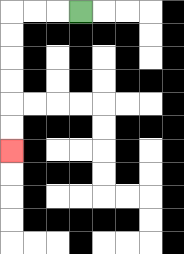{'start': '[3, 0]', 'end': '[0, 6]', 'path_directions': 'L,L,L,D,D,D,D,D,D', 'path_coordinates': '[[3, 0], [2, 0], [1, 0], [0, 0], [0, 1], [0, 2], [0, 3], [0, 4], [0, 5], [0, 6]]'}